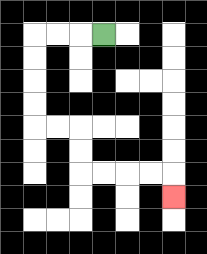{'start': '[4, 1]', 'end': '[7, 8]', 'path_directions': 'L,L,L,D,D,D,D,R,R,D,D,R,R,R,R,D', 'path_coordinates': '[[4, 1], [3, 1], [2, 1], [1, 1], [1, 2], [1, 3], [1, 4], [1, 5], [2, 5], [3, 5], [3, 6], [3, 7], [4, 7], [5, 7], [6, 7], [7, 7], [7, 8]]'}